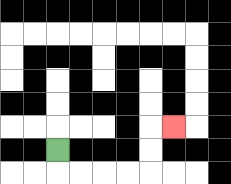{'start': '[2, 6]', 'end': '[7, 5]', 'path_directions': 'D,R,R,R,R,U,U,R', 'path_coordinates': '[[2, 6], [2, 7], [3, 7], [4, 7], [5, 7], [6, 7], [6, 6], [6, 5], [7, 5]]'}